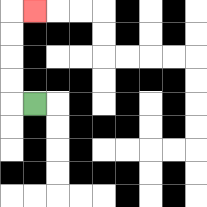{'start': '[1, 4]', 'end': '[1, 0]', 'path_directions': 'L,U,U,U,U,R', 'path_coordinates': '[[1, 4], [0, 4], [0, 3], [0, 2], [0, 1], [0, 0], [1, 0]]'}